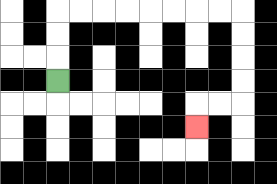{'start': '[2, 3]', 'end': '[8, 5]', 'path_directions': 'U,U,U,R,R,R,R,R,R,R,R,D,D,D,D,L,L,D', 'path_coordinates': '[[2, 3], [2, 2], [2, 1], [2, 0], [3, 0], [4, 0], [5, 0], [6, 0], [7, 0], [8, 0], [9, 0], [10, 0], [10, 1], [10, 2], [10, 3], [10, 4], [9, 4], [8, 4], [8, 5]]'}